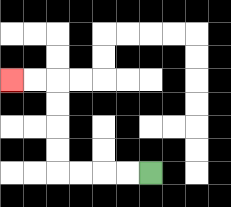{'start': '[6, 7]', 'end': '[0, 3]', 'path_directions': 'L,L,L,L,U,U,U,U,L,L', 'path_coordinates': '[[6, 7], [5, 7], [4, 7], [3, 7], [2, 7], [2, 6], [2, 5], [2, 4], [2, 3], [1, 3], [0, 3]]'}